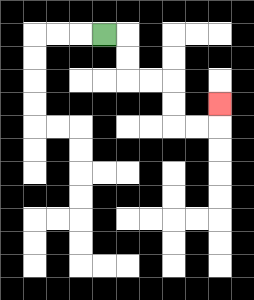{'start': '[4, 1]', 'end': '[9, 4]', 'path_directions': 'R,D,D,R,R,D,D,R,R,U', 'path_coordinates': '[[4, 1], [5, 1], [5, 2], [5, 3], [6, 3], [7, 3], [7, 4], [7, 5], [8, 5], [9, 5], [9, 4]]'}